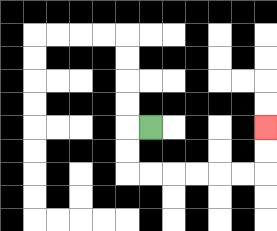{'start': '[6, 5]', 'end': '[11, 5]', 'path_directions': 'L,D,D,R,R,R,R,R,R,U,U', 'path_coordinates': '[[6, 5], [5, 5], [5, 6], [5, 7], [6, 7], [7, 7], [8, 7], [9, 7], [10, 7], [11, 7], [11, 6], [11, 5]]'}